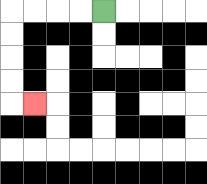{'start': '[4, 0]', 'end': '[1, 4]', 'path_directions': 'L,L,L,L,D,D,D,D,R', 'path_coordinates': '[[4, 0], [3, 0], [2, 0], [1, 0], [0, 0], [0, 1], [0, 2], [0, 3], [0, 4], [1, 4]]'}